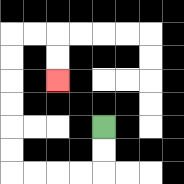{'start': '[4, 5]', 'end': '[2, 3]', 'path_directions': 'D,D,L,L,L,L,U,U,U,U,U,U,R,R,D,D', 'path_coordinates': '[[4, 5], [4, 6], [4, 7], [3, 7], [2, 7], [1, 7], [0, 7], [0, 6], [0, 5], [0, 4], [0, 3], [0, 2], [0, 1], [1, 1], [2, 1], [2, 2], [2, 3]]'}